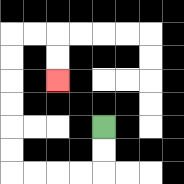{'start': '[4, 5]', 'end': '[2, 3]', 'path_directions': 'D,D,L,L,L,L,U,U,U,U,U,U,R,R,D,D', 'path_coordinates': '[[4, 5], [4, 6], [4, 7], [3, 7], [2, 7], [1, 7], [0, 7], [0, 6], [0, 5], [0, 4], [0, 3], [0, 2], [0, 1], [1, 1], [2, 1], [2, 2], [2, 3]]'}